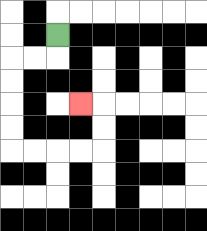{'start': '[2, 1]', 'end': '[3, 4]', 'path_directions': 'D,L,L,D,D,D,D,R,R,R,R,U,U,L', 'path_coordinates': '[[2, 1], [2, 2], [1, 2], [0, 2], [0, 3], [0, 4], [0, 5], [0, 6], [1, 6], [2, 6], [3, 6], [4, 6], [4, 5], [4, 4], [3, 4]]'}